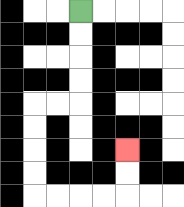{'start': '[3, 0]', 'end': '[5, 6]', 'path_directions': 'D,D,D,D,L,L,D,D,D,D,R,R,R,R,U,U', 'path_coordinates': '[[3, 0], [3, 1], [3, 2], [3, 3], [3, 4], [2, 4], [1, 4], [1, 5], [1, 6], [1, 7], [1, 8], [2, 8], [3, 8], [4, 8], [5, 8], [5, 7], [5, 6]]'}